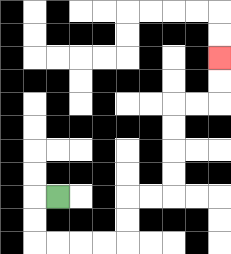{'start': '[2, 8]', 'end': '[9, 2]', 'path_directions': 'L,D,D,R,R,R,R,U,U,R,R,U,U,U,U,R,R,U,U', 'path_coordinates': '[[2, 8], [1, 8], [1, 9], [1, 10], [2, 10], [3, 10], [4, 10], [5, 10], [5, 9], [5, 8], [6, 8], [7, 8], [7, 7], [7, 6], [7, 5], [7, 4], [8, 4], [9, 4], [9, 3], [9, 2]]'}